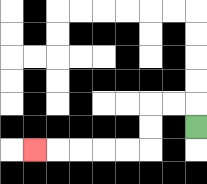{'start': '[8, 5]', 'end': '[1, 6]', 'path_directions': 'U,L,L,D,D,L,L,L,L,L', 'path_coordinates': '[[8, 5], [8, 4], [7, 4], [6, 4], [6, 5], [6, 6], [5, 6], [4, 6], [3, 6], [2, 6], [1, 6]]'}